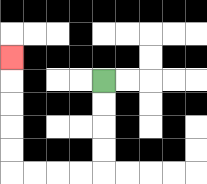{'start': '[4, 3]', 'end': '[0, 2]', 'path_directions': 'D,D,D,D,L,L,L,L,U,U,U,U,U', 'path_coordinates': '[[4, 3], [4, 4], [4, 5], [4, 6], [4, 7], [3, 7], [2, 7], [1, 7], [0, 7], [0, 6], [0, 5], [0, 4], [0, 3], [0, 2]]'}